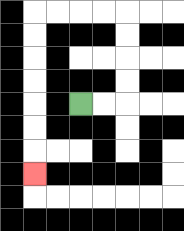{'start': '[3, 4]', 'end': '[1, 7]', 'path_directions': 'R,R,U,U,U,U,L,L,L,L,D,D,D,D,D,D,D', 'path_coordinates': '[[3, 4], [4, 4], [5, 4], [5, 3], [5, 2], [5, 1], [5, 0], [4, 0], [3, 0], [2, 0], [1, 0], [1, 1], [1, 2], [1, 3], [1, 4], [1, 5], [1, 6], [1, 7]]'}